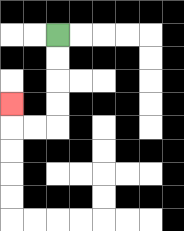{'start': '[2, 1]', 'end': '[0, 4]', 'path_directions': 'D,D,D,D,L,L,U', 'path_coordinates': '[[2, 1], [2, 2], [2, 3], [2, 4], [2, 5], [1, 5], [0, 5], [0, 4]]'}